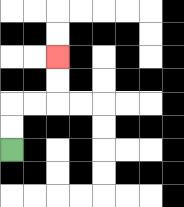{'start': '[0, 6]', 'end': '[2, 2]', 'path_directions': 'U,U,R,R,U,U', 'path_coordinates': '[[0, 6], [0, 5], [0, 4], [1, 4], [2, 4], [2, 3], [2, 2]]'}